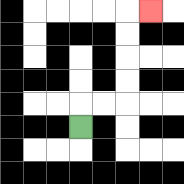{'start': '[3, 5]', 'end': '[6, 0]', 'path_directions': 'U,R,R,U,U,U,U,R', 'path_coordinates': '[[3, 5], [3, 4], [4, 4], [5, 4], [5, 3], [5, 2], [5, 1], [5, 0], [6, 0]]'}